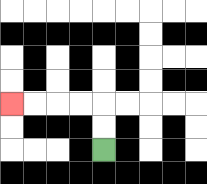{'start': '[4, 6]', 'end': '[0, 4]', 'path_directions': 'U,U,L,L,L,L', 'path_coordinates': '[[4, 6], [4, 5], [4, 4], [3, 4], [2, 4], [1, 4], [0, 4]]'}